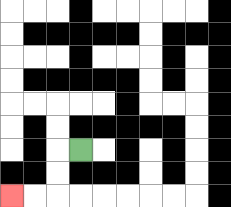{'start': '[3, 6]', 'end': '[0, 8]', 'path_directions': 'L,D,D,L,L', 'path_coordinates': '[[3, 6], [2, 6], [2, 7], [2, 8], [1, 8], [0, 8]]'}